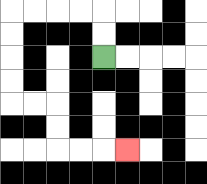{'start': '[4, 2]', 'end': '[5, 6]', 'path_directions': 'U,U,L,L,L,L,D,D,D,D,R,R,D,D,R,R,R', 'path_coordinates': '[[4, 2], [4, 1], [4, 0], [3, 0], [2, 0], [1, 0], [0, 0], [0, 1], [0, 2], [0, 3], [0, 4], [1, 4], [2, 4], [2, 5], [2, 6], [3, 6], [4, 6], [5, 6]]'}